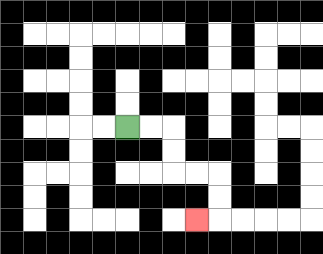{'start': '[5, 5]', 'end': '[8, 9]', 'path_directions': 'R,R,D,D,R,R,D,D,L', 'path_coordinates': '[[5, 5], [6, 5], [7, 5], [7, 6], [7, 7], [8, 7], [9, 7], [9, 8], [9, 9], [8, 9]]'}